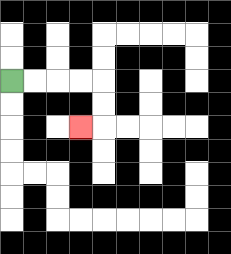{'start': '[0, 3]', 'end': '[3, 5]', 'path_directions': 'R,R,R,R,D,D,L', 'path_coordinates': '[[0, 3], [1, 3], [2, 3], [3, 3], [4, 3], [4, 4], [4, 5], [3, 5]]'}